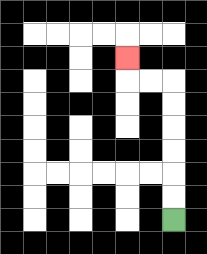{'start': '[7, 9]', 'end': '[5, 2]', 'path_directions': 'U,U,U,U,U,U,L,L,U', 'path_coordinates': '[[7, 9], [7, 8], [7, 7], [7, 6], [7, 5], [7, 4], [7, 3], [6, 3], [5, 3], [5, 2]]'}